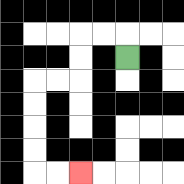{'start': '[5, 2]', 'end': '[3, 7]', 'path_directions': 'U,L,L,D,D,L,L,D,D,D,D,R,R', 'path_coordinates': '[[5, 2], [5, 1], [4, 1], [3, 1], [3, 2], [3, 3], [2, 3], [1, 3], [1, 4], [1, 5], [1, 6], [1, 7], [2, 7], [3, 7]]'}